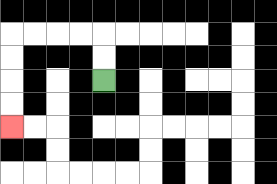{'start': '[4, 3]', 'end': '[0, 5]', 'path_directions': 'U,U,L,L,L,L,D,D,D,D', 'path_coordinates': '[[4, 3], [4, 2], [4, 1], [3, 1], [2, 1], [1, 1], [0, 1], [0, 2], [0, 3], [0, 4], [0, 5]]'}